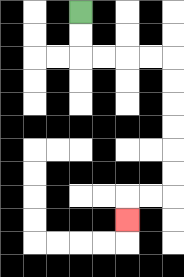{'start': '[3, 0]', 'end': '[5, 9]', 'path_directions': 'D,D,R,R,R,R,D,D,D,D,D,D,L,L,D', 'path_coordinates': '[[3, 0], [3, 1], [3, 2], [4, 2], [5, 2], [6, 2], [7, 2], [7, 3], [7, 4], [7, 5], [7, 6], [7, 7], [7, 8], [6, 8], [5, 8], [5, 9]]'}